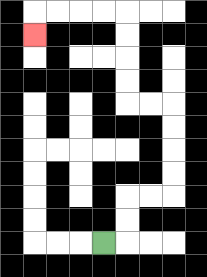{'start': '[4, 10]', 'end': '[1, 1]', 'path_directions': 'R,U,U,R,R,U,U,U,U,L,L,U,U,U,U,L,L,L,L,D', 'path_coordinates': '[[4, 10], [5, 10], [5, 9], [5, 8], [6, 8], [7, 8], [7, 7], [7, 6], [7, 5], [7, 4], [6, 4], [5, 4], [5, 3], [5, 2], [5, 1], [5, 0], [4, 0], [3, 0], [2, 0], [1, 0], [1, 1]]'}